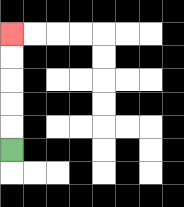{'start': '[0, 6]', 'end': '[0, 1]', 'path_directions': 'U,U,U,U,U', 'path_coordinates': '[[0, 6], [0, 5], [0, 4], [0, 3], [0, 2], [0, 1]]'}